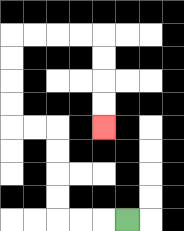{'start': '[5, 9]', 'end': '[4, 5]', 'path_directions': 'L,L,L,U,U,U,U,L,L,U,U,U,U,R,R,R,R,D,D,D,D', 'path_coordinates': '[[5, 9], [4, 9], [3, 9], [2, 9], [2, 8], [2, 7], [2, 6], [2, 5], [1, 5], [0, 5], [0, 4], [0, 3], [0, 2], [0, 1], [1, 1], [2, 1], [3, 1], [4, 1], [4, 2], [4, 3], [4, 4], [4, 5]]'}